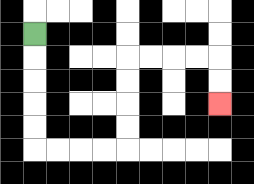{'start': '[1, 1]', 'end': '[9, 4]', 'path_directions': 'D,D,D,D,D,R,R,R,R,U,U,U,U,R,R,R,R,D,D', 'path_coordinates': '[[1, 1], [1, 2], [1, 3], [1, 4], [1, 5], [1, 6], [2, 6], [3, 6], [4, 6], [5, 6], [5, 5], [5, 4], [5, 3], [5, 2], [6, 2], [7, 2], [8, 2], [9, 2], [9, 3], [9, 4]]'}